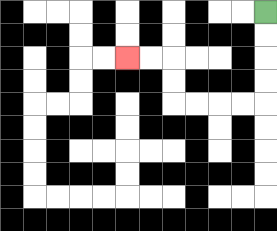{'start': '[11, 0]', 'end': '[5, 2]', 'path_directions': 'D,D,D,D,L,L,L,L,U,U,L,L', 'path_coordinates': '[[11, 0], [11, 1], [11, 2], [11, 3], [11, 4], [10, 4], [9, 4], [8, 4], [7, 4], [7, 3], [7, 2], [6, 2], [5, 2]]'}